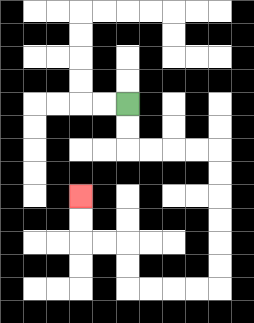{'start': '[5, 4]', 'end': '[3, 8]', 'path_directions': 'D,D,R,R,R,R,D,D,D,D,D,D,L,L,L,L,U,U,L,L,U,U', 'path_coordinates': '[[5, 4], [5, 5], [5, 6], [6, 6], [7, 6], [8, 6], [9, 6], [9, 7], [9, 8], [9, 9], [9, 10], [9, 11], [9, 12], [8, 12], [7, 12], [6, 12], [5, 12], [5, 11], [5, 10], [4, 10], [3, 10], [3, 9], [3, 8]]'}